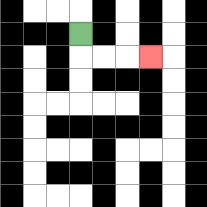{'start': '[3, 1]', 'end': '[6, 2]', 'path_directions': 'D,R,R,R', 'path_coordinates': '[[3, 1], [3, 2], [4, 2], [5, 2], [6, 2]]'}